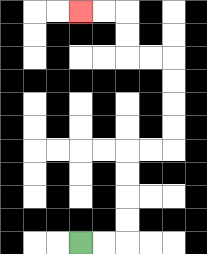{'start': '[3, 10]', 'end': '[3, 0]', 'path_directions': 'R,R,U,U,U,U,R,R,U,U,U,U,L,L,U,U,L,L', 'path_coordinates': '[[3, 10], [4, 10], [5, 10], [5, 9], [5, 8], [5, 7], [5, 6], [6, 6], [7, 6], [7, 5], [7, 4], [7, 3], [7, 2], [6, 2], [5, 2], [5, 1], [5, 0], [4, 0], [3, 0]]'}